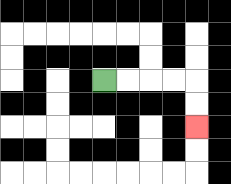{'start': '[4, 3]', 'end': '[8, 5]', 'path_directions': 'R,R,R,R,D,D', 'path_coordinates': '[[4, 3], [5, 3], [6, 3], [7, 3], [8, 3], [8, 4], [8, 5]]'}